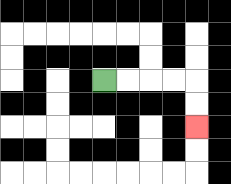{'start': '[4, 3]', 'end': '[8, 5]', 'path_directions': 'R,R,R,R,D,D', 'path_coordinates': '[[4, 3], [5, 3], [6, 3], [7, 3], [8, 3], [8, 4], [8, 5]]'}